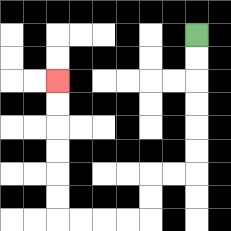{'start': '[8, 1]', 'end': '[2, 3]', 'path_directions': 'D,D,D,D,D,D,L,L,D,D,L,L,L,L,U,U,U,U,U,U', 'path_coordinates': '[[8, 1], [8, 2], [8, 3], [8, 4], [8, 5], [8, 6], [8, 7], [7, 7], [6, 7], [6, 8], [6, 9], [5, 9], [4, 9], [3, 9], [2, 9], [2, 8], [2, 7], [2, 6], [2, 5], [2, 4], [2, 3]]'}